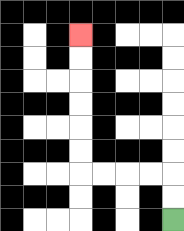{'start': '[7, 9]', 'end': '[3, 1]', 'path_directions': 'U,U,L,L,L,L,U,U,U,U,U,U', 'path_coordinates': '[[7, 9], [7, 8], [7, 7], [6, 7], [5, 7], [4, 7], [3, 7], [3, 6], [3, 5], [3, 4], [3, 3], [3, 2], [3, 1]]'}